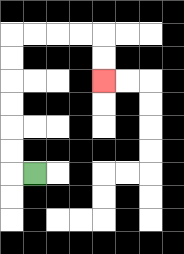{'start': '[1, 7]', 'end': '[4, 3]', 'path_directions': 'L,U,U,U,U,U,U,R,R,R,R,D,D', 'path_coordinates': '[[1, 7], [0, 7], [0, 6], [0, 5], [0, 4], [0, 3], [0, 2], [0, 1], [1, 1], [2, 1], [3, 1], [4, 1], [4, 2], [4, 3]]'}